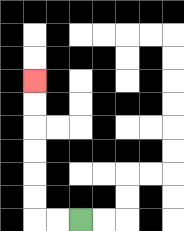{'start': '[3, 9]', 'end': '[1, 3]', 'path_directions': 'L,L,U,U,U,U,U,U', 'path_coordinates': '[[3, 9], [2, 9], [1, 9], [1, 8], [1, 7], [1, 6], [1, 5], [1, 4], [1, 3]]'}